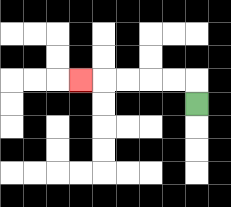{'start': '[8, 4]', 'end': '[3, 3]', 'path_directions': 'U,L,L,L,L,L', 'path_coordinates': '[[8, 4], [8, 3], [7, 3], [6, 3], [5, 3], [4, 3], [3, 3]]'}